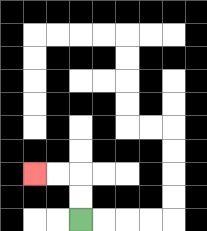{'start': '[3, 9]', 'end': '[1, 7]', 'path_directions': 'U,U,L,L', 'path_coordinates': '[[3, 9], [3, 8], [3, 7], [2, 7], [1, 7]]'}